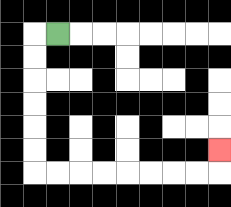{'start': '[2, 1]', 'end': '[9, 6]', 'path_directions': 'L,D,D,D,D,D,D,R,R,R,R,R,R,R,R,U', 'path_coordinates': '[[2, 1], [1, 1], [1, 2], [1, 3], [1, 4], [1, 5], [1, 6], [1, 7], [2, 7], [3, 7], [4, 7], [5, 7], [6, 7], [7, 7], [8, 7], [9, 7], [9, 6]]'}